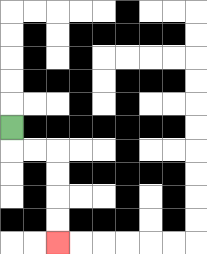{'start': '[0, 5]', 'end': '[2, 10]', 'path_directions': 'D,R,R,D,D,D,D', 'path_coordinates': '[[0, 5], [0, 6], [1, 6], [2, 6], [2, 7], [2, 8], [2, 9], [2, 10]]'}